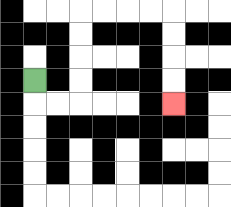{'start': '[1, 3]', 'end': '[7, 4]', 'path_directions': 'D,R,R,U,U,U,U,R,R,R,R,D,D,D,D', 'path_coordinates': '[[1, 3], [1, 4], [2, 4], [3, 4], [3, 3], [3, 2], [3, 1], [3, 0], [4, 0], [5, 0], [6, 0], [7, 0], [7, 1], [7, 2], [7, 3], [7, 4]]'}